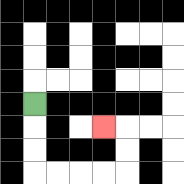{'start': '[1, 4]', 'end': '[4, 5]', 'path_directions': 'D,D,D,R,R,R,R,U,U,L', 'path_coordinates': '[[1, 4], [1, 5], [1, 6], [1, 7], [2, 7], [3, 7], [4, 7], [5, 7], [5, 6], [5, 5], [4, 5]]'}